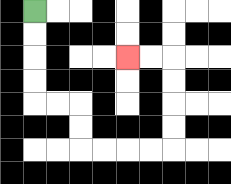{'start': '[1, 0]', 'end': '[5, 2]', 'path_directions': 'D,D,D,D,R,R,D,D,R,R,R,R,U,U,U,U,L,L', 'path_coordinates': '[[1, 0], [1, 1], [1, 2], [1, 3], [1, 4], [2, 4], [3, 4], [3, 5], [3, 6], [4, 6], [5, 6], [6, 6], [7, 6], [7, 5], [7, 4], [7, 3], [7, 2], [6, 2], [5, 2]]'}